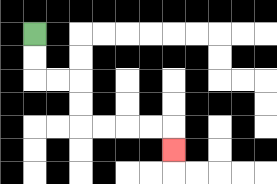{'start': '[1, 1]', 'end': '[7, 6]', 'path_directions': 'D,D,R,R,D,D,R,R,R,R,D', 'path_coordinates': '[[1, 1], [1, 2], [1, 3], [2, 3], [3, 3], [3, 4], [3, 5], [4, 5], [5, 5], [6, 5], [7, 5], [7, 6]]'}